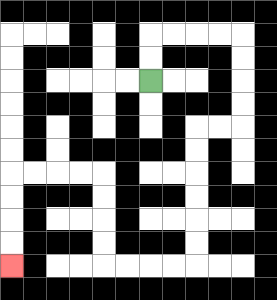{'start': '[6, 3]', 'end': '[0, 11]', 'path_directions': 'U,U,R,R,R,R,D,D,D,D,L,L,D,D,D,D,D,D,L,L,L,L,U,U,U,U,L,L,L,L,D,D,D,D', 'path_coordinates': '[[6, 3], [6, 2], [6, 1], [7, 1], [8, 1], [9, 1], [10, 1], [10, 2], [10, 3], [10, 4], [10, 5], [9, 5], [8, 5], [8, 6], [8, 7], [8, 8], [8, 9], [8, 10], [8, 11], [7, 11], [6, 11], [5, 11], [4, 11], [4, 10], [4, 9], [4, 8], [4, 7], [3, 7], [2, 7], [1, 7], [0, 7], [0, 8], [0, 9], [0, 10], [0, 11]]'}